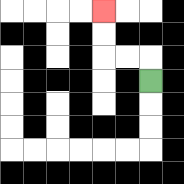{'start': '[6, 3]', 'end': '[4, 0]', 'path_directions': 'U,L,L,U,U', 'path_coordinates': '[[6, 3], [6, 2], [5, 2], [4, 2], [4, 1], [4, 0]]'}